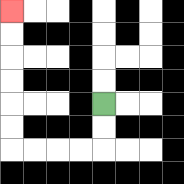{'start': '[4, 4]', 'end': '[0, 0]', 'path_directions': 'D,D,L,L,L,L,U,U,U,U,U,U', 'path_coordinates': '[[4, 4], [4, 5], [4, 6], [3, 6], [2, 6], [1, 6], [0, 6], [0, 5], [0, 4], [0, 3], [0, 2], [0, 1], [0, 0]]'}